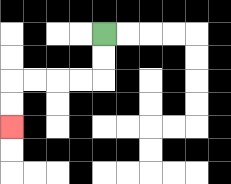{'start': '[4, 1]', 'end': '[0, 5]', 'path_directions': 'D,D,L,L,L,L,D,D', 'path_coordinates': '[[4, 1], [4, 2], [4, 3], [3, 3], [2, 3], [1, 3], [0, 3], [0, 4], [0, 5]]'}